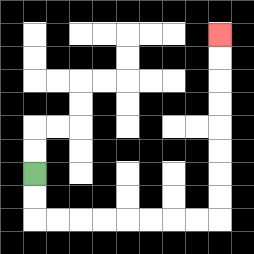{'start': '[1, 7]', 'end': '[9, 1]', 'path_directions': 'D,D,R,R,R,R,R,R,R,R,U,U,U,U,U,U,U,U', 'path_coordinates': '[[1, 7], [1, 8], [1, 9], [2, 9], [3, 9], [4, 9], [5, 9], [6, 9], [7, 9], [8, 9], [9, 9], [9, 8], [9, 7], [9, 6], [9, 5], [9, 4], [9, 3], [9, 2], [9, 1]]'}